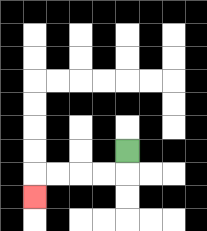{'start': '[5, 6]', 'end': '[1, 8]', 'path_directions': 'D,L,L,L,L,D', 'path_coordinates': '[[5, 6], [5, 7], [4, 7], [3, 7], [2, 7], [1, 7], [1, 8]]'}